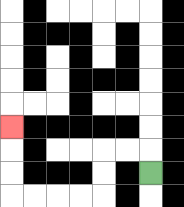{'start': '[6, 7]', 'end': '[0, 5]', 'path_directions': 'U,L,L,D,D,L,L,L,L,U,U,U', 'path_coordinates': '[[6, 7], [6, 6], [5, 6], [4, 6], [4, 7], [4, 8], [3, 8], [2, 8], [1, 8], [0, 8], [0, 7], [0, 6], [0, 5]]'}